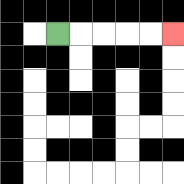{'start': '[2, 1]', 'end': '[7, 1]', 'path_directions': 'R,R,R,R,R', 'path_coordinates': '[[2, 1], [3, 1], [4, 1], [5, 1], [6, 1], [7, 1]]'}